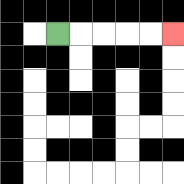{'start': '[2, 1]', 'end': '[7, 1]', 'path_directions': 'R,R,R,R,R', 'path_coordinates': '[[2, 1], [3, 1], [4, 1], [5, 1], [6, 1], [7, 1]]'}